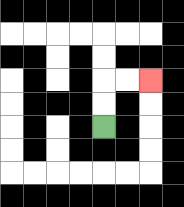{'start': '[4, 5]', 'end': '[6, 3]', 'path_directions': 'U,U,R,R', 'path_coordinates': '[[4, 5], [4, 4], [4, 3], [5, 3], [6, 3]]'}